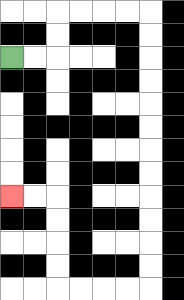{'start': '[0, 2]', 'end': '[0, 8]', 'path_directions': 'R,R,U,U,R,R,R,R,D,D,D,D,D,D,D,D,D,D,D,D,L,L,L,L,U,U,U,U,L,L', 'path_coordinates': '[[0, 2], [1, 2], [2, 2], [2, 1], [2, 0], [3, 0], [4, 0], [5, 0], [6, 0], [6, 1], [6, 2], [6, 3], [6, 4], [6, 5], [6, 6], [6, 7], [6, 8], [6, 9], [6, 10], [6, 11], [6, 12], [5, 12], [4, 12], [3, 12], [2, 12], [2, 11], [2, 10], [2, 9], [2, 8], [1, 8], [0, 8]]'}